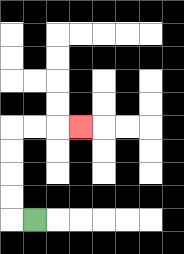{'start': '[1, 9]', 'end': '[3, 5]', 'path_directions': 'L,U,U,U,U,R,R,R', 'path_coordinates': '[[1, 9], [0, 9], [0, 8], [0, 7], [0, 6], [0, 5], [1, 5], [2, 5], [3, 5]]'}